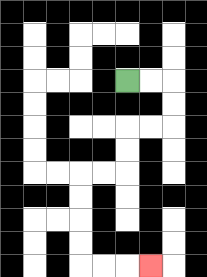{'start': '[5, 3]', 'end': '[6, 11]', 'path_directions': 'R,R,D,D,L,L,D,D,L,L,D,D,D,D,R,R,R', 'path_coordinates': '[[5, 3], [6, 3], [7, 3], [7, 4], [7, 5], [6, 5], [5, 5], [5, 6], [5, 7], [4, 7], [3, 7], [3, 8], [3, 9], [3, 10], [3, 11], [4, 11], [5, 11], [6, 11]]'}